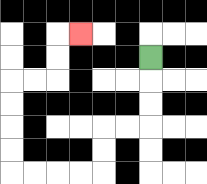{'start': '[6, 2]', 'end': '[3, 1]', 'path_directions': 'D,D,D,L,L,D,D,L,L,L,L,U,U,U,U,R,R,U,U,R', 'path_coordinates': '[[6, 2], [6, 3], [6, 4], [6, 5], [5, 5], [4, 5], [4, 6], [4, 7], [3, 7], [2, 7], [1, 7], [0, 7], [0, 6], [0, 5], [0, 4], [0, 3], [1, 3], [2, 3], [2, 2], [2, 1], [3, 1]]'}